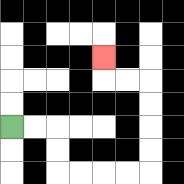{'start': '[0, 5]', 'end': '[4, 2]', 'path_directions': 'R,R,D,D,R,R,R,R,U,U,U,U,L,L,U', 'path_coordinates': '[[0, 5], [1, 5], [2, 5], [2, 6], [2, 7], [3, 7], [4, 7], [5, 7], [6, 7], [6, 6], [6, 5], [6, 4], [6, 3], [5, 3], [4, 3], [4, 2]]'}